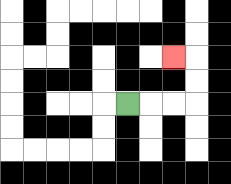{'start': '[5, 4]', 'end': '[7, 2]', 'path_directions': 'R,R,R,U,U,L', 'path_coordinates': '[[5, 4], [6, 4], [7, 4], [8, 4], [8, 3], [8, 2], [7, 2]]'}